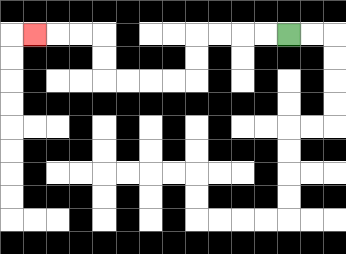{'start': '[12, 1]', 'end': '[1, 1]', 'path_directions': 'L,L,L,L,D,D,L,L,L,L,U,U,L,L,L', 'path_coordinates': '[[12, 1], [11, 1], [10, 1], [9, 1], [8, 1], [8, 2], [8, 3], [7, 3], [6, 3], [5, 3], [4, 3], [4, 2], [4, 1], [3, 1], [2, 1], [1, 1]]'}